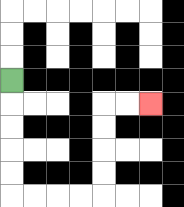{'start': '[0, 3]', 'end': '[6, 4]', 'path_directions': 'D,D,D,D,D,R,R,R,R,U,U,U,U,R,R', 'path_coordinates': '[[0, 3], [0, 4], [0, 5], [0, 6], [0, 7], [0, 8], [1, 8], [2, 8], [3, 8], [4, 8], [4, 7], [4, 6], [4, 5], [4, 4], [5, 4], [6, 4]]'}